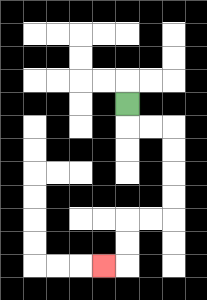{'start': '[5, 4]', 'end': '[4, 11]', 'path_directions': 'D,R,R,D,D,D,D,L,L,D,D,L', 'path_coordinates': '[[5, 4], [5, 5], [6, 5], [7, 5], [7, 6], [7, 7], [7, 8], [7, 9], [6, 9], [5, 9], [5, 10], [5, 11], [4, 11]]'}